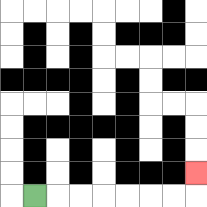{'start': '[1, 8]', 'end': '[8, 7]', 'path_directions': 'R,R,R,R,R,R,R,U', 'path_coordinates': '[[1, 8], [2, 8], [3, 8], [4, 8], [5, 8], [6, 8], [7, 8], [8, 8], [8, 7]]'}